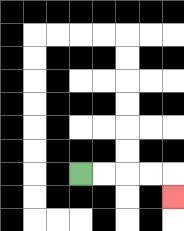{'start': '[3, 7]', 'end': '[7, 8]', 'path_directions': 'R,R,R,R,D', 'path_coordinates': '[[3, 7], [4, 7], [5, 7], [6, 7], [7, 7], [7, 8]]'}